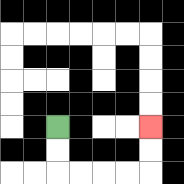{'start': '[2, 5]', 'end': '[6, 5]', 'path_directions': 'D,D,R,R,R,R,U,U', 'path_coordinates': '[[2, 5], [2, 6], [2, 7], [3, 7], [4, 7], [5, 7], [6, 7], [6, 6], [6, 5]]'}